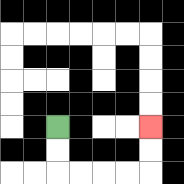{'start': '[2, 5]', 'end': '[6, 5]', 'path_directions': 'D,D,R,R,R,R,U,U', 'path_coordinates': '[[2, 5], [2, 6], [2, 7], [3, 7], [4, 7], [5, 7], [6, 7], [6, 6], [6, 5]]'}